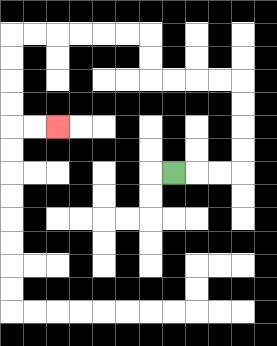{'start': '[7, 7]', 'end': '[2, 5]', 'path_directions': 'R,R,R,U,U,U,U,L,L,L,L,U,U,L,L,L,L,L,L,D,D,D,D,R,R', 'path_coordinates': '[[7, 7], [8, 7], [9, 7], [10, 7], [10, 6], [10, 5], [10, 4], [10, 3], [9, 3], [8, 3], [7, 3], [6, 3], [6, 2], [6, 1], [5, 1], [4, 1], [3, 1], [2, 1], [1, 1], [0, 1], [0, 2], [0, 3], [0, 4], [0, 5], [1, 5], [2, 5]]'}